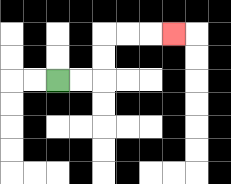{'start': '[2, 3]', 'end': '[7, 1]', 'path_directions': 'R,R,U,U,R,R,R', 'path_coordinates': '[[2, 3], [3, 3], [4, 3], [4, 2], [4, 1], [5, 1], [6, 1], [7, 1]]'}